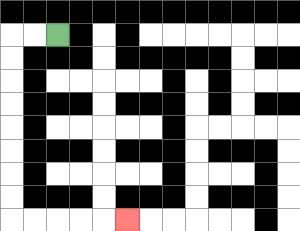{'start': '[2, 1]', 'end': '[5, 9]', 'path_directions': 'L,L,D,D,D,D,D,D,D,D,R,R,R,R,R', 'path_coordinates': '[[2, 1], [1, 1], [0, 1], [0, 2], [0, 3], [0, 4], [0, 5], [0, 6], [0, 7], [0, 8], [0, 9], [1, 9], [2, 9], [3, 9], [4, 9], [5, 9]]'}